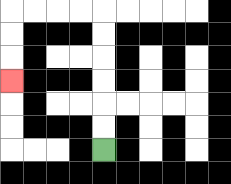{'start': '[4, 6]', 'end': '[0, 3]', 'path_directions': 'U,U,U,U,U,U,L,L,L,L,D,D,D', 'path_coordinates': '[[4, 6], [4, 5], [4, 4], [4, 3], [4, 2], [4, 1], [4, 0], [3, 0], [2, 0], [1, 0], [0, 0], [0, 1], [0, 2], [0, 3]]'}